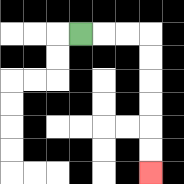{'start': '[3, 1]', 'end': '[6, 7]', 'path_directions': 'R,R,R,D,D,D,D,D,D', 'path_coordinates': '[[3, 1], [4, 1], [5, 1], [6, 1], [6, 2], [6, 3], [6, 4], [6, 5], [6, 6], [6, 7]]'}